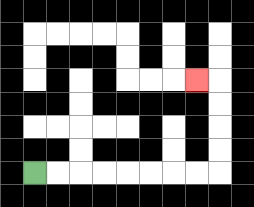{'start': '[1, 7]', 'end': '[8, 3]', 'path_directions': 'R,R,R,R,R,R,R,R,U,U,U,U,L', 'path_coordinates': '[[1, 7], [2, 7], [3, 7], [4, 7], [5, 7], [6, 7], [7, 7], [8, 7], [9, 7], [9, 6], [9, 5], [9, 4], [9, 3], [8, 3]]'}